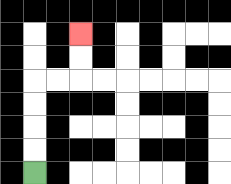{'start': '[1, 7]', 'end': '[3, 1]', 'path_directions': 'U,U,U,U,R,R,U,U', 'path_coordinates': '[[1, 7], [1, 6], [1, 5], [1, 4], [1, 3], [2, 3], [3, 3], [3, 2], [3, 1]]'}